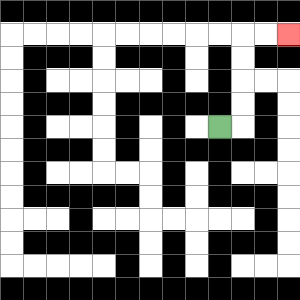{'start': '[9, 5]', 'end': '[12, 1]', 'path_directions': 'R,U,U,U,U,R,R', 'path_coordinates': '[[9, 5], [10, 5], [10, 4], [10, 3], [10, 2], [10, 1], [11, 1], [12, 1]]'}